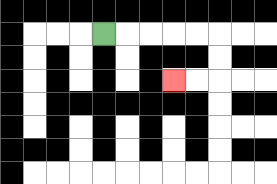{'start': '[4, 1]', 'end': '[7, 3]', 'path_directions': 'R,R,R,R,R,D,D,L,L', 'path_coordinates': '[[4, 1], [5, 1], [6, 1], [7, 1], [8, 1], [9, 1], [9, 2], [9, 3], [8, 3], [7, 3]]'}